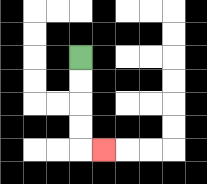{'start': '[3, 2]', 'end': '[4, 6]', 'path_directions': 'D,D,D,D,R', 'path_coordinates': '[[3, 2], [3, 3], [3, 4], [3, 5], [3, 6], [4, 6]]'}